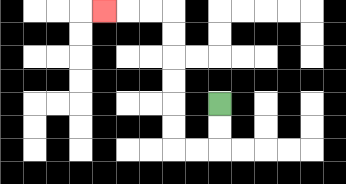{'start': '[9, 4]', 'end': '[4, 0]', 'path_directions': 'D,D,L,L,U,U,U,U,U,U,L,L,L', 'path_coordinates': '[[9, 4], [9, 5], [9, 6], [8, 6], [7, 6], [7, 5], [7, 4], [7, 3], [7, 2], [7, 1], [7, 0], [6, 0], [5, 0], [4, 0]]'}